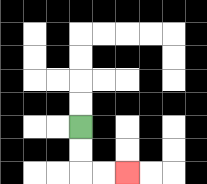{'start': '[3, 5]', 'end': '[5, 7]', 'path_directions': 'D,D,R,R', 'path_coordinates': '[[3, 5], [3, 6], [3, 7], [4, 7], [5, 7]]'}